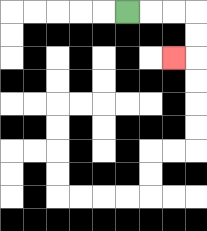{'start': '[5, 0]', 'end': '[7, 2]', 'path_directions': 'R,R,R,D,D,L', 'path_coordinates': '[[5, 0], [6, 0], [7, 0], [8, 0], [8, 1], [8, 2], [7, 2]]'}